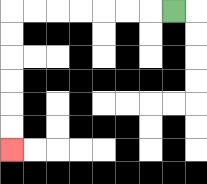{'start': '[7, 0]', 'end': '[0, 6]', 'path_directions': 'L,L,L,L,L,L,L,D,D,D,D,D,D', 'path_coordinates': '[[7, 0], [6, 0], [5, 0], [4, 0], [3, 0], [2, 0], [1, 0], [0, 0], [0, 1], [0, 2], [0, 3], [0, 4], [0, 5], [0, 6]]'}